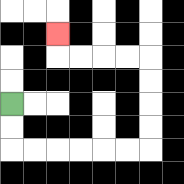{'start': '[0, 4]', 'end': '[2, 1]', 'path_directions': 'D,D,R,R,R,R,R,R,U,U,U,U,L,L,L,L,U', 'path_coordinates': '[[0, 4], [0, 5], [0, 6], [1, 6], [2, 6], [3, 6], [4, 6], [5, 6], [6, 6], [6, 5], [6, 4], [6, 3], [6, 2], [5, 2], [4, 2], [3, 2], [2, 2], [2, 1]]'}